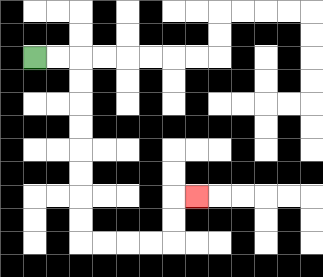{'start': '[1, 2]', 'end': '[8, 8]', 'path_directions': 'R,R,D,D,D,D,D,D,D,D,R,R,R,R,U,U,R', 'path_coordinates': '[[1, 2], [2, 2], [3, 2], [3, 3], [3, 4], [3, 5], [3, 6], [3, 7], [3, 8], [3, 9], [3, 10], [4, 10], [5, 10], [6, 10], [7, 10], [7, 9], [7, 8], [8, 8]]'}